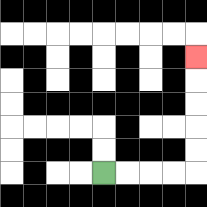{'start': '[4, 7]', 'end': '[8, 2]', 'path_directions': 'R,R,R,R,U,U,U,U,U', 'path_coordinates': '[[4, 7], [5, 7], [6, 7], [7, 7], [8, 7], [8, 6], [8, 5], [8, 4], [8, 3], [8, 2]]'}